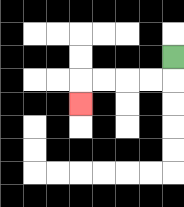{'start': '[7, 2]', 'end': '[3, 4]', 'path_directions': 'D,L,L,L,L,D', 'path_coordinates': '[[7, 2], [7, 3], [6, 3], [5, 3], [4, 3], [3, 3], [3, 4]]'}